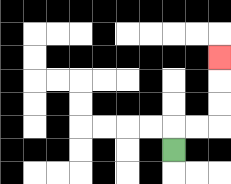{'start': '[7, 6]', 'end': '[9, 2]', 'path_directions': 'U,R,R,U,U,U', 'path_coordinates': '[[7, 6], [7, 5], [8, 5], [9, 5], [9, 4], [9, 3], [9, 2]]'}